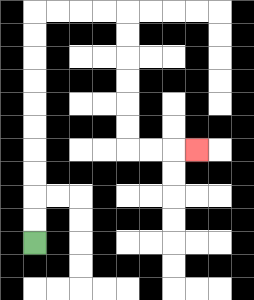{'start': '[1, 10]', 'end': '[8, 6]', 'path_directions': 'U,U,U,U,U,U,U,U,U,U,R,R,R,R,D,D,D,D,D,D,R,R,R', 'path_coordinates': '[[1, 10], [1, 9], [1, 8], [1, 7], [1, 6], [1, 5], [1, 4], [1, 3], [1, 2], [1, 1], [1, 0], [2, 0], [3, 0], [4, 0], [5, 0], [5, 1], [5, 2], [5, 3], [5, 4], [5, 5], [5, 6], [6, 6], [7, 6], [8, 6]]'}